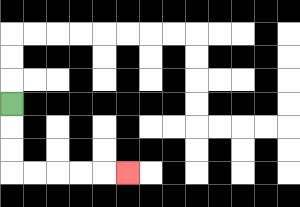{'start': '[0, 4]', 'end': '[5, 7]', 'path_directions': 'D,D,D,R,R,R,R,R', 'path_coordinates': '[[0, 4], [0, 5], [0, 6], [0, 7], [1, 7], [2, 7], [3, 7], [4, 7], [5, 7]]'}